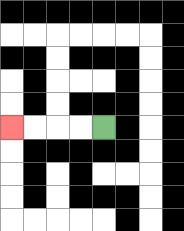{'start': '[4, 5]', 'end': '[0, 5]', 'path_directions': 'L,L,L,L', 'path_coordinates': '[[4, 5], [3, 5], [2, 5], [1, 5], [0, 5]]'}